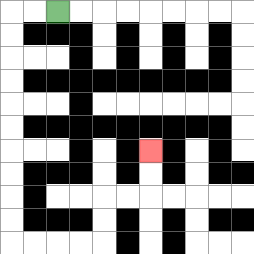{'start': '[2, 0]', 'end': '[6, 6]', 'path_directions': 'L,L,D,D,D,D,D,D,D,D,D,D,R,R,R,R,U,U,R,R,U,U', 'path_coordinates': '[[2, 0], [1, 0], [0, 0], [0, 1], [0, 2], [0, 3], [0, 4], [0, 5], [0, 6], [0, 7], [0, 8], [0, 9], [0, 10], [1, 10], [2, 10], [3, 10], [4, 10], [4, 9], [4, 8], [5, 8], [6, 8], [6, 7], [6, 6]]'}